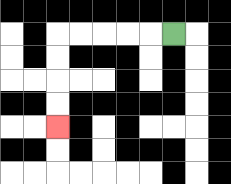{'start': '[7, 1]', 'end': '[2, 5]', 'path_directions': 'L,L,L,L,L,D,D,D,D', 'path_coordinates': '[[7, 1], [6, 1], [5, 1], [4, 1], [3, 1], [2, 1], [2, 2], [2, 3], [2, 4], [2, 5]]'}